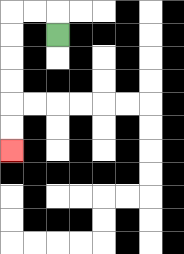{'start': '[2, 1]', 'end': '[0, 6]', 'path_directions': 'U,L,L,D,D,D,D,D,D', 'path_coordinates': '[[2, 1], [2, 0], [1, 0], [0, 0], [0, 1], [0, 2], [0, 3], [0, 4], [0, 5], [0, 6]]'}